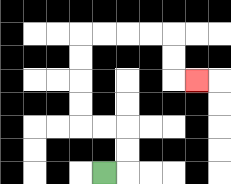{'start': '[4, 7]', 'end': '[8, 3]', 'path_directions': 'R,U,U,L,L,U,U,U,U,R,R,R,R,D,D,R', 'path_coordinates': '[[4, 7], [5, 7], [5, 6], [5, 5], [4, 5], [3, 5], [3, 4], [3, 3], [3, 2], [3, 1], [4, 1], [5, 1], [6, 1], [7, 1], [7, 2], [7, 3], [8, 3]]'}